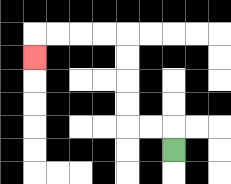{'start': '[7, 6]', 'end': '[1, 2]', 'path_directions': 'U,L,L,U,U,U,U,L,L,L,L,D', 'path_coordinates': '[[7, 6], [7, 5], [6, 5], [5, 5], [5, 4], [5, 3], [5, 2], [5, 1], [4, 1], [3, 1], [2, 1], [1, 1], [1, 2]]'}